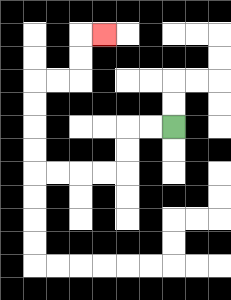{'start': '[7, 5]', 'end': '[4, 1]', 'path_directions': 'L,L,D,D,L,L,L,L,U,U,U,U,R,R,U,U,R', 'path_coordinates': '[[7, 5], [6, 5], [5, 5], [5, 6], [5, 7], [4, 7], [3, 7], [2, 7], [1, 7], [1, 6], [1, 5], [1, 4], [1, 3], [2, 3], [3, 3], [3, 2], [3, 1], [4, 1]]'}